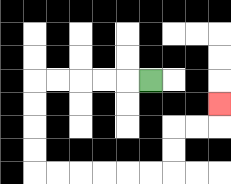{'start': '[6, 3]', 'end': '[9, 4]', 'path_directions': 'L,L,L,L,L,D,D,D,D,R,R,R,R,R,R,U,U,R,R,U', 'path_coordinates': '[[6, 3], [5, 3], [4, 3], [3, 3], [2, 3], [1, 3], [1, 4], [1, 5], [1, 6], [1, 7], [2, 7], [3, 7], [4, 7], [5, 7], [6, 7], [7, 7], [7, 6], [7, 5], [8, 5], [9, 5], [9, 4]]'}